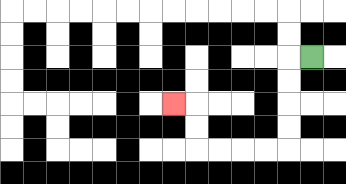{'start': '[13, 2]', 'end': '[7, 4]', 'path_directions': 'L,D,D,D,D,L,L,L,L,U,U,L', 'path_coordinates': '[[13, 2], [12, 2], [12, 3], [12, 4], [12, 5], [12, 6], [11, 6], [10, 6], [9, 6], [8, 6], [8, 5], [8, 4], [7, 4]]'}